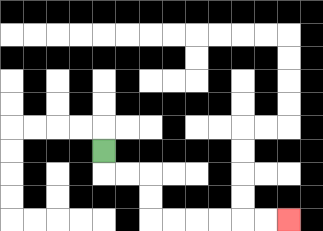{'start': '[4, 6]', 'end': '[12, 9]', 'path_directions': 'D,R,R,D,D,R,R,R,R,R,R', 'path_coordinates': '[[4, 6], [4, 7], [5, 7], [6, 7], [6, 8], [6, 9], [7, 9], [8, 9], [9, 9], [10, 9], [11, 9], [12, 9]]'}